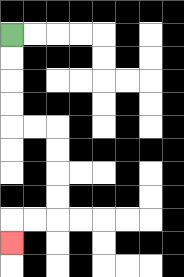{'start': '[0, 1]', 'end': '[0, 10]', 'path_directions': 'D,D,D,D,R,R,D,D,D,D,L,L,D', 'path_coordinates': '[[0, 1], [0, 2], [0, 3], [0, 4], [0, 5], [1, 5], [2, 5], [2, 6], [2, 7], [2, 8], [2, 9], [1, 9], [0, 9], [0, 10]]'}